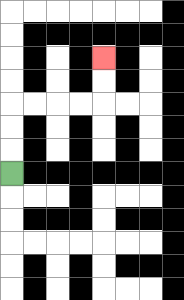{'start': '[0, 7]', 'end': '[4, 2]', 'path_directions': 'U,U,U,R,R,R,R,U,U', 'path_coordinates': '[[0, 7], [0, 6], [0, 5], [0, 4], [1, 4], [2, 4], [3, 4], [4, 4], [4, 3], [4, 2]]'}